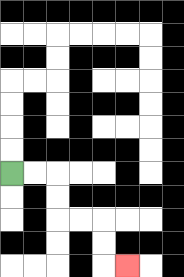{'start': '[0, 7]', 'end': '[5, 11]', 'path_directions': 'R,R,D,D,R,R,D,D,R', 'path_coordinates': '[[0, 7], [1, 7], [2, 7], [2, 8], [2, 9], [3, 9], [4, 9], [4, 10], [4, 11], [5, 11]]'}